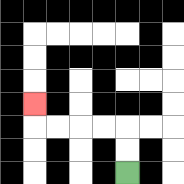{'start': '[5, 7]', 'end': '[1, 4]', 'path_directions': 'U,U,L,L,L,L,U', 'path_coordinates': '[[5, 7], [5, 6], [5, 5], [4, 5], [3, 5], [2, 5], [1, 5], [1, 4]]'}